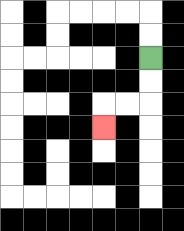{'start': '[6, 2]', 'end': '[4, 5]', 'path_directions': 'D,D,L,L,D', 'path_coordinates': '[[6, 2], [6, 3], [6, 4], [5, 4], [4, 4], [4, 5]]'}